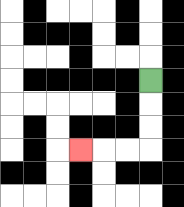{'start': '[6, 3]', 'end': '[3, 6]', 'path_directions': 'D,D,D,L,L,L', 'path_coordinates': '[[6, 3], [6, 4], [6, 5], [6, 6], [5, 6], [4, 6], [3, 6]]'}